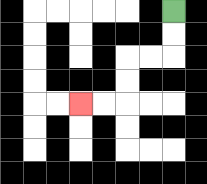{'start': '[7, 0]', 'end': '[3, 4]', 'path_directions': 'D,D,L,L,D,D,L,L', 'path_coordinates': '[[7, 0], [7, 1], [7, 2], [6, 2], [5, 2], [5, 3], [5, 4], [4, 4], [3, 4]]'}